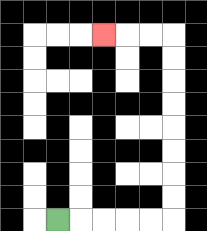{'start': '[2, 9]', 'end': '[4, 1]', 'path_directions': 'R,R,R,R,R,U,U,U,U,U,U,U,U,L,L,L', 'path_coordinates': '[[2, 9], [3, 9], [4, 9], [5, 9], [6, 9], [7, 9], [7, 8], [7, 7], [7, 6], [7, 5], [7, 4], [7, 3], [7, 2], [7, 1], [6, 1], [5, 1], [4, 1]]'}